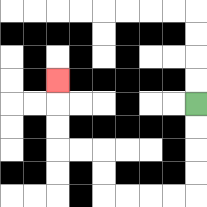{'start': '[8, 4]', 'end': '[2, 3]', 'path_directions': 'D,D,D,D,L,L,L,L,U,U,L,L,U,U,U', 'path_coordinates': '[[8, 4], [8, 5], [8, 6], [8, 7], [8, 8], [7, 8], [6, 8], [5, 8], [4, 8], [4, 7], [4, 6], [3, 6], [2, 6], [2, 5], [2, 4], [2, 3]]'}